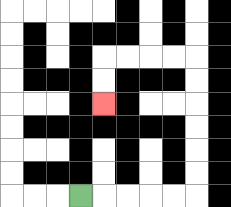{'start': '[3, 8]', 'end': '[4, 4]', 'path_directions': 'R,R,R,R,R,U,U,U,U,U,U,L,L,L,L,D,D', 'path_coordinates': '[[3, 8], [4, 8], [5, 8], [6, 8], [7, 8], [8, 8], [8, 7], [8, 6], [8, 5], [8, 4], [8, 3], [8, 2], [7, 2], [6, 2], [5, 2], [4, 2], [4, 3], [4, 4]]'}